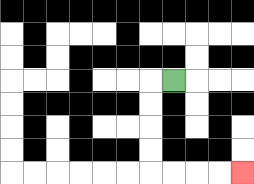{'start': '[7, 3]', 'end': '[10, 7]', 'path_directions': 'L,D,D,D,D,R,R,R,R', 'path_coordinates': '[[7, 3], [6, 3], [6, 4], [6, 5], [6, 6], [6, 7], [7, 7], [8, 7], [9, 7], [10, 7]]'}